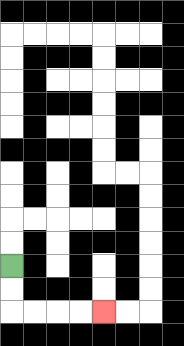{'start': '[0, 11]', 'end': '[4, 13]', 'path_directions': 'D,D,R,R,R,R', 'path_coordinates': '[[0, 11], [0, 12], [0, 13], [1, 13], [2, 13], [3, 13], [4, 13]]'}